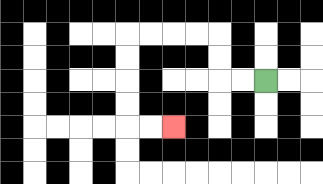{'start': '[11, 3]', 'end': '[7, 5]', 'path_directions': 'L,L,U,U,L,L,L,L,D,D,D,D,R,R', 'path_coordinates': '[[11, 3], [10, 3], [9, 3], [9, 2], [9, 1], [8, 1], [7, 1], [6, 1], [5, 1], [5, 2], [5, 3], [5, 4], [5, 5], [6, 5], [7, 5]]'}